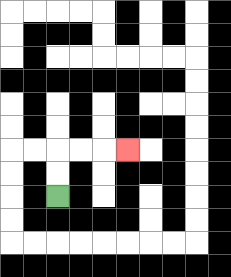{'start': '[2, 8]', 'end': '[5, 6]', 'path_directions': 'U,U,R,R,R', 'path_coordinates': '[[2, 8], [2, 7], [2, 6], [3, 6], [4, 6], [5, 6]]'}